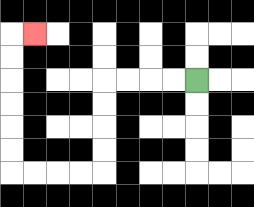{'start': '[8, 3]', 'end': '[1, 1]', 'path_directions': 'L,L,L,L,D,D,D,D,L,L,L,L,U,U,U,U,U,U,R', 'path_coordinates': '[[8, 3], [7, 3], [6, 3], [5, 3], [4, 3], [4, 4], [4, 5], [4, 6], [4, 7], [3, 7], [2, 7], [1, 7], [0, 7], [0, 6], [0, 5], [0, 4], [0, 3], [0, 2], [0, 1], [1, 1]]'}